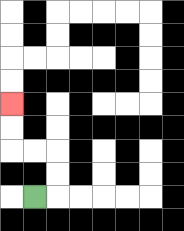{'start': '[1, 8]', 'end': '[0, 4]', 'path_directions': 'R,U,U,L,L,U,U', 'path_coordinates': '[[1, 8], [2, 8], [2, 7], [2, 6], [1, 6], [0, 6], [0, 5], [0, 4]]'}